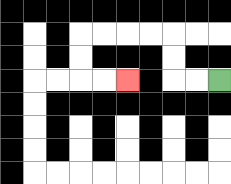{'start': '[9, 3]', 'end': '[5, 3]', 'path_directions': 'L,L,U,U,L,L,L,L,D,D,R,R', 'path_coordinates': '[[9, 3], [8, 3], [7, 3], [7, 2], [7, 1], [6, 1], [5, 1], [4, 1], [3, 1], [3, 2], [3, 3], [4, 3], [5, 3]]'}